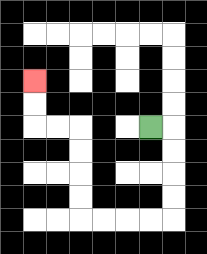{'start': '[6, 5]', 'end': '[1, 3]', 'path_directions': 'R,D,D,D,D,L,L,L,L,U,U,U,U,L,L,U,U', 'path_coordinates': '[[6, 5], [7, 5], [7, 6], [7, 7], [7, 8], [7, 9], [6, 9], [5, 9], [4, 9], [3, 9], [3, 8], [3, 7], [3, 6], [3, 5], [2, 5], [1, 5], [1, 4], [1, 3]]'}